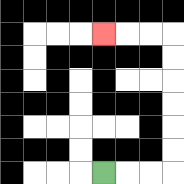{'start': '[4, 7]', 'end': '[4, 1]', 'path_directions': 'R,R,R,U,U,U,U,U,U,L,L,L', 'path_coordinates': '[[4, 7], [5, 7], [6, 7], [7, 7], [7, 6], [7, 5], [7, 4], [7, 3], [7, 2], [7, 1], [6, 1], [5, 1], [4, 1]]'}